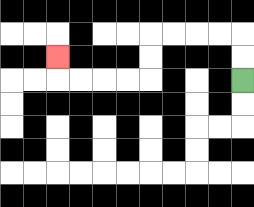{'start': '[10, 3]', 'end': '[2, 2]', 'path_directions': 'U,U,L,L,L,L,D,D,L,L,L,L,U', 'path_coordinates': '[[10, 3], [10, 2], [10, 1], [9, 1], [8, 1], [7, 1], [6, 1], [6, 2], [6, 3], [5, 3], [4, 3], [3, 3], [2, 3], [2, 2]]'}